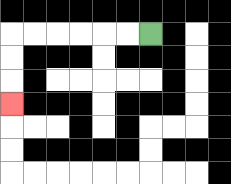{'start': '[6, 1]', 'end': '[0, 4]', 'path_directions': 'L,L,L,L,L,L,D,D,D', 'path_coordinates': '[[6, 1], [5, 1], [4, 1], [3, 1], [2, 1], [1, 1], [0, 1], [0, 2], [0, 3], [0, 4]]'}